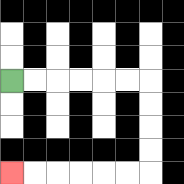{'start': '[0, 3]', 'end': '[0, 7]', 'path_directions': 'R,R,R,R,R,R,D,D,D,D,L,L,L,L,L,L', 'path_coordinates': '[[0, 3], [1, 3], [2, 3], [3, 3], [4, 3], [5, 3], [6, 3], [6, 4], [6, 5], [6, 6], [6, 7], [5, 7], [4, 7], [3, 7], [2, 7], [1, 7], [0, 7]]'}